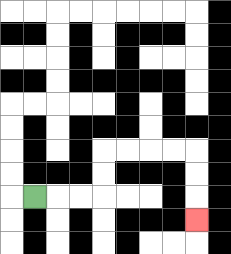{'start': '[1, 8]', 'end': '[8, 9]', 'path_directions': 'R,R,R,U,U,R,R,R,R,D,D,D', 'path_coordinates': '[[1, 8], [2, 8], [3, 8], [4, 8], [4, 7], [4, 6], [5, 6], [6, 6], [7, 6], [8, 6], [8, 7], [8, 8], [8, 9]]'}